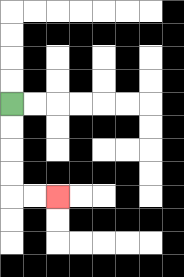{'start': '[0, 4]', 'end': '[2, 8]', 'path_directions': 'D,D,D,D,R,R', 'path_coordinates': '[[0, 4], [0, 5], [0, 6], [0, 7], [0, 8], [1, 8], [2, 8]]'}